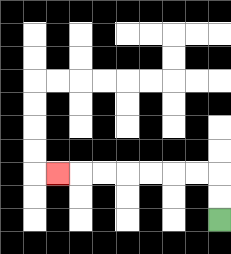{'start': '[9, 9]', 'end': '[2, 7]', 'path_directions': 'U,U,L,L,L,L,L,L,L', 'path_coordinates': '[[9, 9], [9, 8], [9, 7], [8, 7], [7, 7], [6, 7], [5, 7], [4, 7], [3, 7], [2, 7]]'}